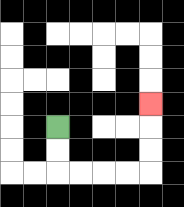{'start': '[2, 5]', 'end': '[6, 4]', 'path_directions': 'D,D,R,R,R,R,U,U,U', 'path_coordinates': '[[2, 5], [2, 6], [2, 7], [3, 7], [4, 7], [5, 7], [6, 7], [6, 6], [6, 5], [6, 4]]'}